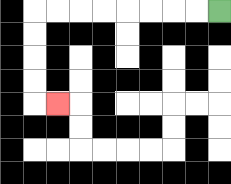{'start': '[9, 0]', 'end': '[2, 4]', 'path_directions': 'L,L,L,L,L,L,L,L,D,D,D,D,R', 'path_coordinates': '[[9, 0], [8, 0], [7, 0], [6, 0], [5, 0], [4, 0], [3, 0], [2, 0], [1, 0], [1, 1], [1, 2], [1, 3], [1, 4], [2, 4]]'}